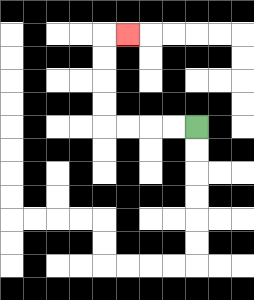{'start': '[8, 5]', 'end': '[5, 1]', 'path_directions': 'L,L,L,L,U,U,U,U,R', 'path_coordinates': '[[8, 5], [7, 5], [6, 5], [5, 5], [4, 5], [4, 4], [4, 3], [4, 2], [4, 1], [5, 1]]'}